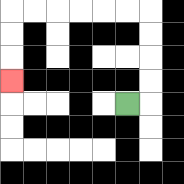{'start': '[5, 4]', 'end': '[0, 3]', 'path_directions': 'R,U,U,U,U,L,L,L,L,L,L,D,D,D', 'path_coordinates': '[[5, 4], [6, 4], [6, 3], [6, 2], [6, 1], [6, 0], [5, 0], [4, 0], [3, 0], [2, 0], [1, 0], [0, 0], [0, 1], [0, 2], [0, 3]]'}